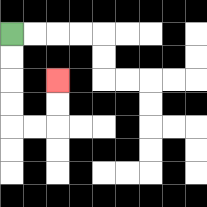{'start': '[0, 1]', 'end': '[2, 3]', 'path_directions': 'D,D,D,D,R,R,U,U', 'path_coordinates': '[[0, 1], [0, 2], [0, 3], [0, 4], [0, 5], [1, 5], [2, 5], [2, 4], [2, 3]]'}